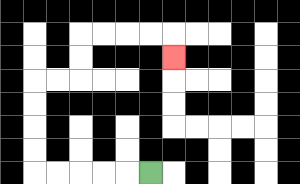{'start': '[6, 7]', 'end': '[7, 2]', 'path_directions': 'L,L,L,L,L,U,U,U,U,R,R,U,U,R,R,R,R,D', 'path_coordinates': '[[6, 7], [5, 7], [4, 7], [3, 7], [2, 7], [1, 7], [1, 6], [1, 5], [1, 4], [1, 3], [2, 3], [3, 3], [3, 2], [3, 1], [4, 1], [5, 1], [6, 1], [7, 1], [7, 2]]'}